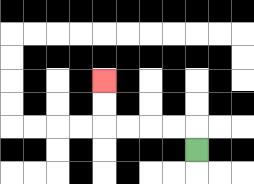{'start': '[8, 6]', 'end': '[4, 3]', 'path_directions': 'U,L,L,L,L,U,U', 'path_coordinates': '[[8, 6], [8, 5], [7, 5], [6, 5], [5, 5], [4, 5], [4, 4], [4, 3]]'}